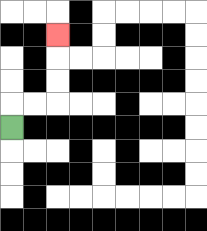{'start': '[0, 5]', 'end': '[2, 1]', 'path_directions': 'U,R,R,U,U,U', 'path_coordinates': '[[0, 5], [0, 4], [1, 4], [2, 4], [2, 3], [2, 2], [2, 1]]'}